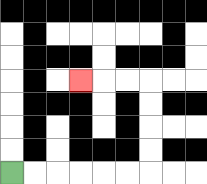{'start': '[0, 7]', 'end': '[3, 3]', 'path_directions': 'R,R,R,R,R,R,U,U,U,U,L,L,L', 'path_coordinates': '[[0, 7], [1, 7], [2, 7], [3, 7], [4, 7], [5, 7], [6, 7], [6, 6], [6, 5], [6, 4], [6, 3], [5, 3], [4, 3], [3, 3]]'}